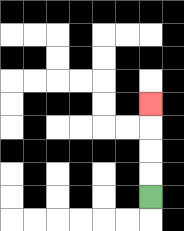{'start': '[6, 8]', 'end': '[6, 4]', 'path_directions': 'U,U,U,U', 'path_coordinates': '[[6, 8], [6, 7], [6, 6], [6, 5], [6, 4]]'}